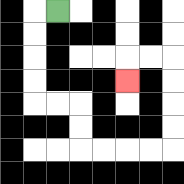{'start': '[2, 0]', 'end': '[5, 3]', 'path_directions': 'L,D,D,D,D,R,R,D,D,R,R,R,R,U,U,U,U,L,L,D', 'path_coordinates': '[[2, 0], [1, 0], [1, 1], [1, 2], [1, 3], [1, 4], [2, 4], [3, 4], [3, 5], [3, 6], [4, 6], [5, 6], [6, 6], [7, 6], [7, 5], [7, 4], [7, 3], [7, 2], [6, 2], [5, 2], [5, 3]]'}